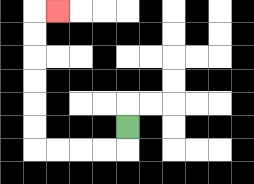{'start': '[5, 5]', 'end': '[2, 0]', 'path_directions': 'D,L,L,L,L,U,U,U,U,U,U,R', 'path_coordinates': '[[5, 5], [5, 6], [4, 6], [3, 6], [2, 6], [1, 6], [1, 5], [1, 4], [1, 3], [1, 2], [1, 1], [1, 0], [2, 0]]'}